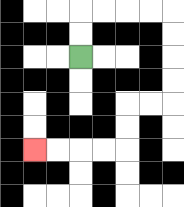{'start': '[3, 2]', 'end': '[1, 6]', 'path_directions': 'U,U,R,R,R,R,D,D,D,D,L,L,D,D,L,L,L,L', 'path_coordinates': '[[3, 2], [3, 1], [3, 0], [4, 0], [5, 0], [6, 0], [7, 0], [7, 1], [7, 2], [7, 3], [7, 4], [6, 4], [5, 4], [5, 5], [5, 6], [4, 6], [3, 6], [2, 6], [1, 6]]'}